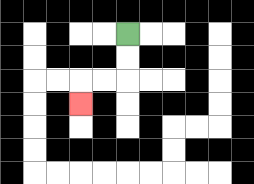{'start': '[5, 1]', 'end': '[3, 4]', 'path_directions': 'D,D,L,L,D', 'path_coordinates': '[[5, 1], [5, 2], [5, 3], [4, 3], [3, 3], [3, 4]]'}